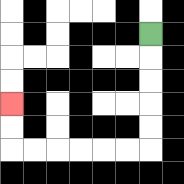{'start': '[6, 1]', 'end': '[0, 4]', 'path_directions': 'D,D,D,D,D,L,L,L,L,L,L,U,U', 'path_coordinates': '[[6, 1], [6, 2], [6, 3], [6, 4], [6, 5], [6, 6], [5, 6], [4, 6], [3, 6], [2, 6], [1, 6], [0, 6], [0, 5], [0, 4]]'}